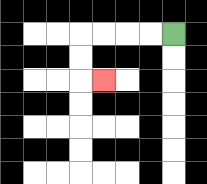{'start': '[7, 1]', 'end': '[4, 3]', 'path_directions': 'L,L,L,L,D,D,R', 'path_coordinates': '[[7, 1], [6, 1], [5, 1], [4, 1], [3, 1], [3, 2], [3, 3], [4, 3]]'}